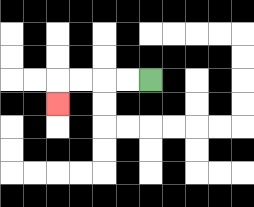{'start': '[6, 3]', 'end': '[2, 4]', 'path_directions': 'L,L,L,L,D', 'path_coordinates': '[[6, 3], [5, 3], [4, 3], [3, 3], [2, 3], [2, 4]]'}